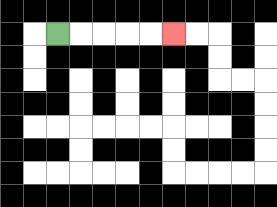{'start': '[2, 1]', 'end': '[7, 1]', 'path_directions': 'R,R,R,R,R', 'path_coordinates': '[[2, 1], [3, 1], [4, 1], [5, 1], [6, 1], [7, 1]]'}